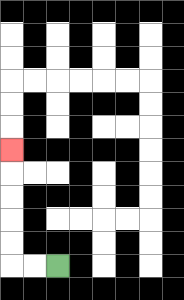{'start': '[2, 11]', 'end': '[0, 6]', 'path_directions': 'L,L,U,U,U,U,U', 'path_coordinates': '[[2, 11], [1, 11], [0, 11], [0, 10], [0, 9], [0, 8], [0, 7], [0, 6]]'}